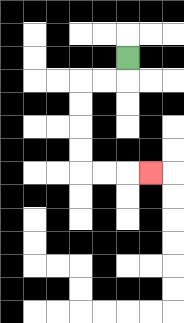{'start': '[5, 2]', 'end': '[6, 7]', 'path_directions': 'D,L,L,D,D,D,D,R,R,R', 'path_coordinates': '[[5, 2], [5, 3], [4, 3], [3, 3], [3, 4], [3, 5], [3, 6], [3, 7], [4, 7], [5, 7], [6, 7]]'}